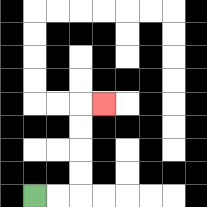{'start': '[1, 8]', 'end': '[4, 4]', 'path_directions': 'R,R,U,U,U,U,R', 'path_coordinates': '[[1, 8], [2, 8], [3, 8], [3, 7], [3, 6], [3, 5], [3, 4], [4, 4]]'}